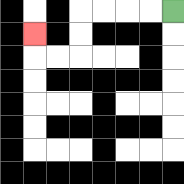{'start': '[7, 0]', 'end': '[1, 1]', 'path_directions': 'L,L,L,L,D,D,L,L,U', 'path_coordinates': '[[7, 0], [6, 0], [5, 0], [4, 0], [3, 0], [3, 1], [3, 2], [2, 2], [1, 2], [1, 1]]'}